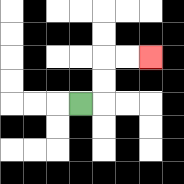{'start': '[3, 4]', 'end': '[6, 2]', 'path_directions': 'R,U,U,R,R', 'path_coordinates': '[[3, 4], [4, 4], [4, 3], [4, 2], [5, 2], [6, 2]]'}